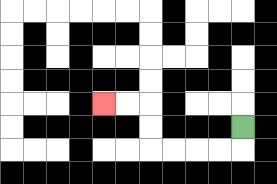{'start': '[10, 5]', 'end': '[4, 4]', 'path_directions': 'D,L,L,L,L,U,U,L,L', 'path_coordinates': '[[10, 5], [10, 6], [9, 6], [8, 6], [7, 6], [6, 6], [6, 5], [6, 4], [5, 4], [4, 4]]'}